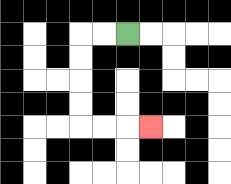{'start': '[5, 1]', 'end': '[6, 5]', 'path_directions': 'L,L,D,D,D,D,R,R,R', 'path_coordinates': '[[5, 1], [4, 1], [3, 1], [3, 2], [3, 3], [3, 4], [3, 5], [4, 5], [5, 5], [6, 5]]'}